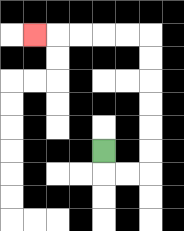{'start': '[4, 6]', 'end': '[1, 1]', 'path_directions': 'D,R,R,U,U,U,U,U,U,L,L,L,L,L', 'path_coordinates': '[[4, 6], [4, 7], [5, 7], [6, 7], [6, 6], [6, 5], [6, 4], [6, 3], [6, 2], [6, 1], [5, 1], [4, 1], [3, 1], [2, 1], [1, 1]]'}